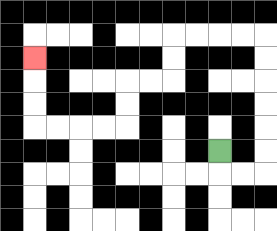{'start': '[9, 6]', 'end': '[1, 2]', 'path_directions': 'D,R,R,U,U,U,U,U,U,L,L,L,L,D,D,L,L,D,D,L,L,L,L,U,U,U', 'path_coordinates': '[[9, 6], [9, 7], [10, 7], [11, 7], [11, 6], [11, 5], [11, 4], [11, 3], [11, 2], [11, 1], [10, 1], [9, 1], [8, 1], [7, 1], [7, 2], [7, 3], [6, 3], [5, 3], [5, 4], [5, 5], [4, 5], [3, 5], [2, 5], [1, 5], [1, 4], [1, 3], [1, 2]]'}